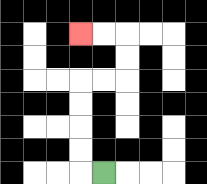{'start': '[4, 7]', 'end': '[3, 1]', 'path_directions': 'L,U,U,U,U,R,R,U,U,L,L', 'path_coordinates': '[[4, 7], [3, 7], [3, 6], [3, 5], [3, 4], [3, 3], [4, 3], [5, 3], [5, 2], [5, 1], [4, 1], [3, 1]]'}